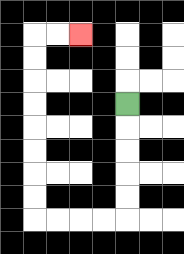{'start': '[5, 4]', 'end': '[3, 1]', 'path_directions': 'D,D,D,D,D,L,L,L,L,U,U,U,U,U,U,U,U,R,R', 'path_coordinates': '[[5, 4], [5, 5], [5, 6], [5, 7], [5, 8], [5, 9], [4, 9], [3, 9], [2, 9], [1, 9], [1, 8], [1, 7], [1, 6], [1, 5], [1, 4], [1, 3], [1, 2], [1, 1], [2, 1], [3, 1]]'}